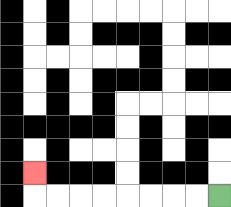{'start': '[9, 8]', 'end': '[1, 7]', 'path_directions': 'L,L,L,L,L,L,L,L,U', 'path_coordinates': '[[9, 8], [8, 8], [7, 8], [6, 8], [5, 8], [4, 8], [3, 8], [2, 8], [1, 8], [1, 7]]'}